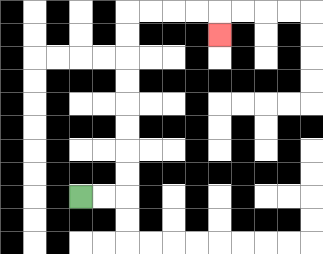{'start': '[3, 8]', 'end': '[9, 1]', 'path_directions': 'R,R,U,U,U,U,U,U,U,U,R,R,R,R,D', 'path_coordinates': '[[3, 8], [4, 8], [5, 8], [5, 7], [5, 6], [5, 5], [5, 4], [5, 3], [5, 2], [5, 1], [5, 0], [6, 0], [7, 0], [8, 0], [9, 0], [9, 1]]'}